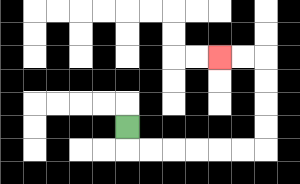{'start': '[5, 5]', 'end': '[9, 2]', 'path_directions': 'D,R,R,R,R,R,R,U,U,U,U,L,L', 'path_coordinates': '[[5, 5], [5, 6], [6, 6], [7, 6], [8, 6], [9, 6], [10, 6], [11, 6], [11, 5], [11, 4], [11, 3], [11, 2], [10, 2], [9, 2]]'}